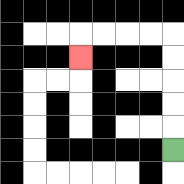{'start': '[7, 6]', 'end': '[3, 2]', 'path_directions': 'U,U,U,U,U,L,L,L,L,D', 'path_coordinates': '[[7, 6], [7, 5], [7, 4], [7, 3], [7, 2], [7, 1], [6, 1], [5, 1], [4, 1], [3, 1], [3, 2]]'}